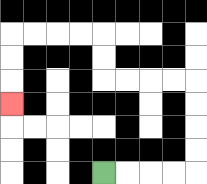{'start': '[4, 7]', 'end': '[0, 4]', 'path_directions': 'R,R,R,R,U,U,U,U,L,L,L,L,U,U,L,L,L,L,D,D,D', 'path_coordinates': '[[4, 7], [5, 7], [6, 7], [7, 7], [8, 7], [8, 6], [8, 5], [8, 4], [8, 3], [7, 3], [6, 3], [5, 3], [4, 3], [4, 2], [4, 1], [3, 1], [2, 1], [1, 1], [0, 1], [0, 2], [0, 3], [0, 4]]'}